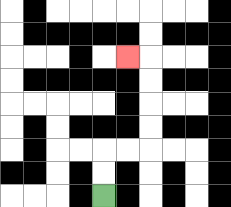{'start': '[4, 8]', 'end': '[5, 2]', 'path_directions': 'U,U,R,R,U,U,U,U,L', 'path_coordinates': '[[4, 8], [4, 7], [4, 6], [5, 6], [6, 6], [6, 5], [6, 4], [6, 3], [6, 2], [5, 2]]'}